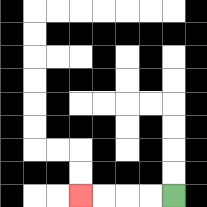{'start': '[7, 8]', 'end': '[3, 8]', 'path_directions': 'L,L,L,L', 'path_coordinates': '[[7, 8], [6, 8], [5, 8], [4, 8], [3, 8]]'}